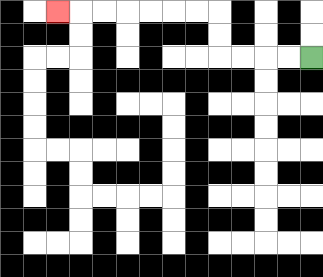{'start': '[13, 2]', 'end': '[2, 0]', 'path_directions': 'L,L,L,L,U,U,L,L,L,L,L,L,L', 'path_coordinates': '[[13, 2], [12, 2], [11, 2], [10, 2], [9, 2], [9, 1], [9, 0], [8, 0], [7, 0], [6, 0], [5, 0], [4, 0], [3, 0], [2, 0]]'}